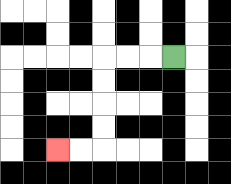{'start': '[7, 2]', 'end': '[2, 6]', 'path_directions': 'L,L,L,D,D,D,D,L,L', 'path_coordinates': '[[7, 2], [6, 2], [5, 2], [4, 2], [4, 3], [4, 4], [4, 5], [4, 6], [3, 6], [2, 6]]'}